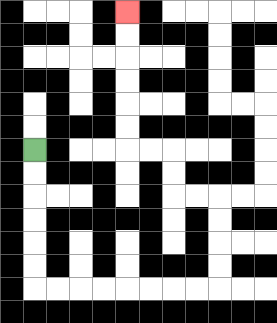{'start': '[1, 6]', 'end': '[5, 0]', 'path_directions': 'D,D,D,D,D,D,R,R,R,R,R,R,R,R,U,U,U,U,L,L,U,U,L,L,U,U,U,U,U,U', 'path_coordinates': '[[1, 6], [1, 7], [1, 8], [1, 9], [1, 10], [1, 11], [1, 12], [2, 12], [3, 12], [4, 12], [5, 12], [6, 12], [7, 12], [8, 12], [9, 12], [9, 11], [9, 10], [9, 9], [9, 8], [8, 8], [7, 8], [7, 7], [7, 6], [6, 6], [5, 6], [5, 5], [5, 4], [5, 3], [5, 2], [5, 1], [5, 0]]'}